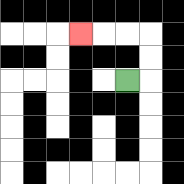{'start': '[5, 3]', 'end': '[3, 1]', 'path_directions': 'R,U,U,L,L,L', 'path_coordinates': '[[5, 3], [6, 3], [6, 2], [6, 1], [5, 1], [4, 1], [3, 1]]'}